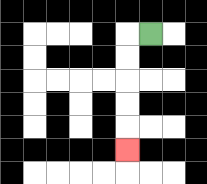{'start': '[6, 1]', 'end': '[5, 6]', 'path_directions': 'L,D,D,D,D,D', 'path_coordinates': '[[6, 1], [5, 1], [5, 2], [5, 3], [5, 4], [5, 5], [5, 6]]'}